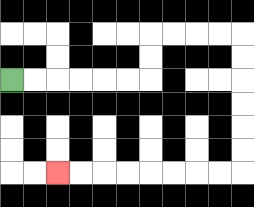{'start': '[0, 3]', 'end': '[2, 7]', 'path_directions': 'R,R,R,R,R,R,U,U,R,R,R,R,D,D,D,D,D,D,L,L,L,L,L,L,L,L', 'path_coordinates': '[[0, 3], [1, 3], [2, 3], [3, 3], [4, 3], [5, 3], [6, 3], [6, 2], [6, 1], [7, 1], [8, 1], [9, 1], [10, 1], [10, 2], [10, 3], [10, 4], [10, 5], [10, 6], [10, 7], [9, 7], [8, 7], [7, 7], [6, 7], [5, 7], [4, 7], [3, 7], [2, 7]]'}